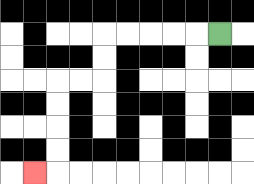{'start': '[9, 1]', 'end': '[1, 7]', 'path_directions': 'L,L,L,L,L,D,D,L,L,D,D,D,D,L', 'path_coordinates': '[[9, 1], [8, 1], [7, 1], [6, 1], [5, 1], [4, 1], [4, 2], [4, 3], [3, 3], [2, 3], [2, 4], [2, 5], [2, 6], [2, 7], [1, 7]]'}